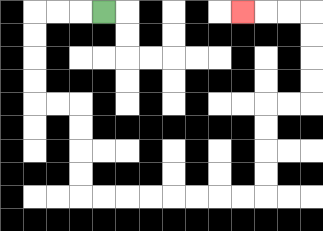{'start': '[4, 0]', 'end': '[10, 0]', 'path_directions': 'L,L,L,D,D,D,D,R,R,D,D,D,D,R,R,R,R,R,R,R,R,U,U,U,U,R,R,U,U,U,U,L,L,L', 'path_coordinates': '[[4, 0], [3, 0], [2, 0], [1, 0], [1, 1], [1, 2], [1, 3], [1, 4], [2, 4], [3, 4], [3, 5], [3, 6], [3, 7], [3, 8], [4, 8], [5, 8], [6, 8], [7, 8], [8, 8], [9, 8], [10, 8], [11, 8], [11, 7], [11, 6], [11, 5], [11, 4], [12, 4], [13, 4], [13, 3], [13, 2], [13, 1], [13, 0], [12, 0], [11, 0], [10, 0]]'}